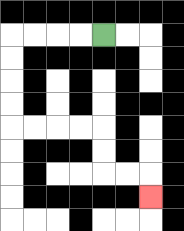{'start': '[4, 1]', 'end': '[6, 8]', 'path_directions': 'L,L,L,L,D,D,D,D,R,R,R,R,D,D,R,R,D', 'path_coordinates': '[[4, 1], [3, 1], [2, 1], [1, 1], [0, 1], [0, 2], [0, 3], [0, 4], [0, 5], [1, 5], [2, 5], [3, 5], [4, 5], [4, 6], [4, 7], [5, 7], [6, 7], [6, 8]]'}